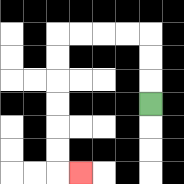{'start': '[6, 4]', 'end': '[3, 7]', 'path_directions': 'U,U,U,L,L,L,L,D,D,D,D,D,D,R', 'path_coordinates': '[[6, 4], [6, 3], [6, 2], [6, 1], [5, 1], [4, 1], [3, 1], [2, 1], [2, 2], [2, 3], [2, 4], [2, 5], [2, 6], [2, 7], [3, 7]]'}